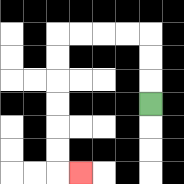{'start': '[6, 4]', 'end': '[3, 7]', 'path_directions': 'U,U,U,L,L,L,L,D,D,D,D,D,D,R', 'path_coordinates': '[[6, 4], [6, 3], [6, 2], [6, 1], [5, 1], [4, 1], [3, 1], [2, 1], [2, 2], [2, 3], [2, 4], [2, 5], [2, 6], [2, 7], [3, 7]]'}